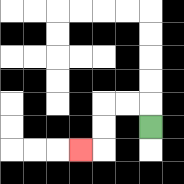{'start': '[6, 5]', 'end': '[3, 6]', 'path_directions': 'U,L,L,D,D,L', 'path_coordinates': '[[6, 5], [6, 4], [5, 4], [4, 4], [4, 5], [4, 6], [3, 6]]'}